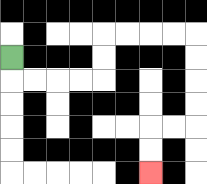{'start': '[0, 2]', 'end': '[6, 7]', 'path_directions': 'D,R,R,R,R,U,U,R,R,R,R,D,D,D,D,L,L,D,D', 'path_coordinates': '[[0, 2], [0, 3], [1, 3], [2, 3], [3, 3], [4, 3], [4, 2], [4, 1], [5, 1], [6, 1], [7, 1], [8, 1], [8, 2], [8, 3], [8, 4], [8, 5], [7, 5], [6, 5], [6, 6], [6, 7]]'}